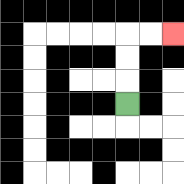{'start': '[5, 4]', 'end': '[7, 1]', 'path_directions': 'U,U,U,R,R', 'path_coordinates': '[[5, 4], [5, 3], [5, 2], [5, 1], [6, 1], [7, 1]]'}